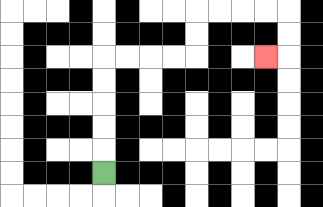{'start': '[4, 7]', 'end': '[11, 2]', 'path_directions': 'U,U,U,U,U,R,R,R,R,U,U,R,R,R,R,D,D,L', 'path_coordinates': '[[4, 7], [4, 6], [4, 5], [4, 4], [4, 3], [4, 2], [5, 2], [6, 2], [7, 2], [8, 2], [8, 1], [8, 0], [9, 0], [10, 0], [11, 0], [12, 0], [12, 1], [12, 2], [11, 2]]'}